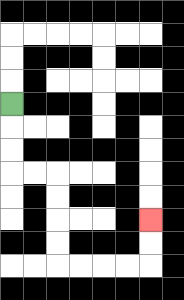{'start': '[0, 4]', 'end': '[6, 9]', 'path_directions': 'D,D,D,R,R,D,D,D,D,R,R,R,R,U,U', 'path_coordinates': '[[0, 4], [0, 5], [0, 6], [0, 7], [1, 7], [2, 7], [2, 8], [2, 9], [2, 10], [2, 11], [3, 11], [4, 11], [5, 11], [6, 11], [6, 10], [6, 9]]'}